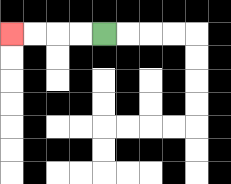{'start': '[4, 1]', 'end': '[0, 1]', 'path_directions': 'L,L,L,L', 'path_coordinates': '[[4, 1], [3, 1], [2, 1], [1, 1], [0, 1]]'}